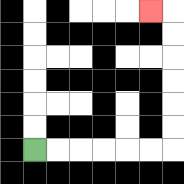{'start': '[1, 6]', 'end': '[6, 0]', 'path_directions': 'R,R,R,R,R,R,U,U,U,U,U,U,L', 'path_coordinates': '[[1, 6], [2, 6], [3, 6], [4, 6], [5, 6], [6, 6], [7, 6], [7, 5], [7, 4], [7, 3], [7, 2], [7, 1], [7, 0], [6, 0]]'}